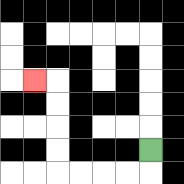{'start': '[6, 6]', 'end': '[1, 3]', 'path_directions': 'D,L,L,L,L,U,U,U,U,L', 'path_coordinates': '[[6, 6], [6, 7], [5, 7], [4, 7], [3, 7], [2, 7], [2, 6], [2, 5], [2, 4], [2, 3], [1, 3]]'}